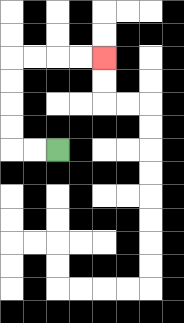{'start': '[2, 6]', 'end': '[4, 2]', 'path_directions': 'L,L,U,U,U,U,R,R,R,R', 'path_coordinates': '[[2, 6], [1, 6], [0, 6], [0, 5], [0, 4], [0, 3], [0, 2], [1, 2], [2, 2], [3, 2], [4, 2]]'}